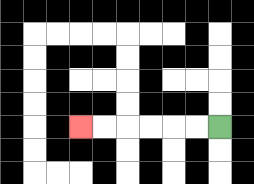{'start': '[9, 5]', 'end': '[3, 5]', 'path_directions': 'L,L,L,L,L,L', 'path_coordinates': '[[9, 5], [8, 5], [7, 5], [6, 5], [5, 5], [4, 5], [3, 5]]'}